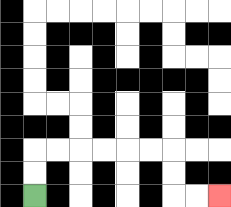{'start': '[1, 8]', 'end': '[9, 8]', 'path_directions': 'U,U,R,R,R,R,R,R,D,D,R,R', 'path_coordinates': '[[1, 8], [1, 7], [1, 6], [2, 6], [3, 6], [4, 6], [5, 6], [6, 6], [7, 6], [7, 7], [7, 8], [8, 8], [9, 8]]'}